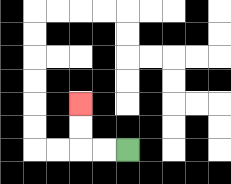{'start': '[5, 6]', 'end': '[3, 4]', 'path_directions': 'L,L,U,U', 'path_coordinates': '[[5, 6], [4, 6], [3, 6], [3, 5], [3, 4]]'}